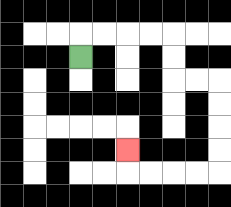{'start': '[3, 2]', 'end': '[5, 6]', 'path_directions': 'U,R,R,R,R,D,D,R,R,D,D,D,D,L,L,L,L,U', 'path_coordinates': '[[3, 2], [3, 1], [4, 1], [5, 1], [6, 1], [7, 1], [7, 2], [7, 3], [8, 3], [9, 3], [9, 4], [9, 5], [9, 6], [9, 7], [8, 7], [7, 7], [6, 7], [5, 7], [5, 6]]'}